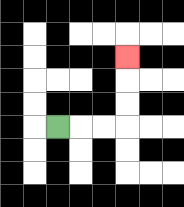{'start': '[2, 5]', 'end': '[5, 2]', 'path_directions': 'R,R,R,U,U,U', 'path_coordinates': '[[2, 5], [3, 5], [4, 5], [5, 5], [5, 4], [5, 3], [5, 2]]'}